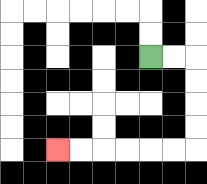{'start': '[6, 2]', 'end': '[2, 6]', 'path_directions': 'R,R,D,D,D,D,L,L,L,L,L,L', 'path_coordinates': '[[6, 2], [7, 2], [8, 2], [8, 3], [8, 4], [8, 5], [8, 6], [7, 6], [6, 6], [5, 6], [4, 6], [3, 6], [2, 6]]'}